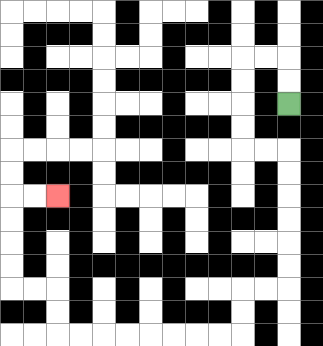{'start': '[12, 4]', 'end': '[2, 8]', 'path_directions': 'U,U,L,L,D,D,D,D,R,R,D,D,D,D,D,D,L,L,D,D,L,L,L,L,L,L,L,L,U,U,L,L,U,U,U,U,R,R', 'path_coordinates': '[[12, 4], [12, 3], [12, 2], [11, 2], [10, 2], [10, 3], [10, 4], [10, 5], [10, 6], [11, 6], [12, 6], [12, 7], [12, 8], [12, 9], [12, 10], [12, 11], [12, 12], [11, 12], [10, 12], [10, 13], [10, 14], [9, 14], [8, 14], [7, 14], [6, 14], [5, 14], [4, 14], [3, 14], [2, 14], [2, 13], [2, 12], [1, 12], [0, 12], [0, 11], [0, 10], [0, 9], [0, 8], [1, 8], [2, 8]]'}